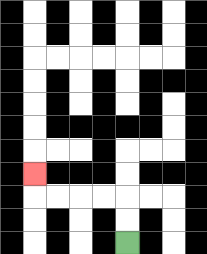{'start': '[5, 10]', 'end': '[1, 7]', 'path_directions': 'U,U,L,L,L,L,U', 'path_coordinates': '[[5, 10], [5, 9], [5, 8], [4, 8], [3, 8], [2, 8], [1, 8], [1, 7]]'}